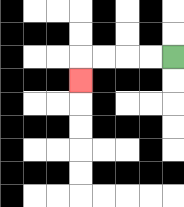{'start': '[7, 2]', 'end': '[3, 3]', 'path_directions': 'L,L,L,L,D', 'path_coordinates': '[[7, 2], [6, 2], [5, 2], [4, 2], [3, 2], [3, 3]]'}